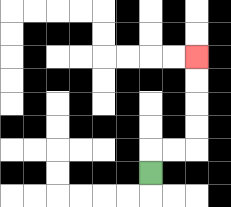{'start': '[6, 7]', 'end': '[8, 2]', 'path_directions': 'U,R,R,U,U,U,U', 'path_coordinates': '[[6, 7], [6, 6], [7, 6], [8, 6], [8, 5], [8, 4], [8, 3], [8, 2]]'}